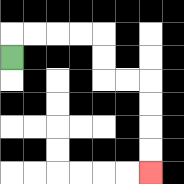{'start': '[0, 2]', 'end': '[6, 7]', 'path_directions': 'U,R,R,R,R,D,D,R,R,D,D,D,D', 'path_coordinates': '[[0, 2], [0, 1], [1, 1], [2, 1], [3, 1], [4, 1], [4, 2], [4, 3], [5, 3], [6, 3], [6, 4], [6, 5], [6, 6], [6, 7]]'}